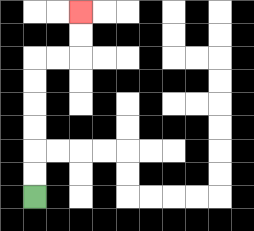{'start': '[1, 8]', 'end': '[3, 0]', 'path_directions': 'U,U,U,U,U,U,R,R,U,U', 'path_coordinates': '[[1, 8], [1, 7], [1, 6], [1, 5], [1, 4], [1, 3], [1, 2], [2, 2], [3, 2], [3, 1], [3, 0]]'}